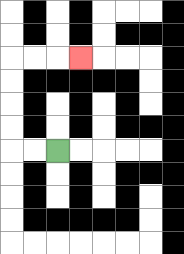{'start': '[2, 6]', 'end': '[3, 2]', 'path_directions': 'L,L,U,U,U,U,R,R,R', 'path_coordinates': '[[2, 6], [1, 6], [0, 6], [0, 5], [0, 4], [0, 3], [0, 2], [1, 2], [2, 2], [3, 2]]'}